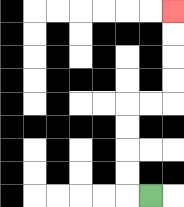{'start': '[6, 8]', 'end': '[7, 0]', 'path_directions': 'L,U,U,U,U,R,R,U,U,U,U', 'path_coordinates': '[[6, 8], [5, 8], [5, 7], [5, 6], [5, 5], [5, 4], [6, 4], [7, 4], [7, 3], [7, 2], [7, 1], [7, 0]]'}